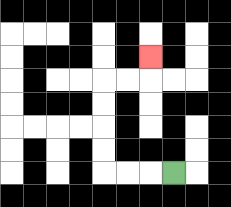{'start': '[7, 7]', 'end': '[6, 2]', 'path_directions': 'L,L,L,U,U,U,U,R,R,U', 'path_coordinates': '[[7, 7], [6, 7], [5, 7], [4, 7], [4, 6], [4, 5], [4, 4], [4, 3], [5, 3], [6, 3], [6, 2]]'}